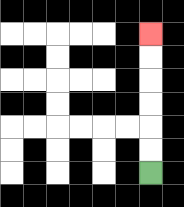{'start': '[6, 7]', 'end': '[6, 1]', 'path_directions': 'U,U,U,U,U,U', 'path_coordinates': '[[6, 7], [6, 6], [6, 5], [6, 4], [6, 3], [6, 2], [6, 1]]'}